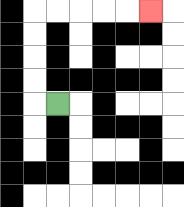{'start': '[2, 4]', 'end': '[6, 0]', 'path_directions': 'L,U,U,U,U,R,R,R,R,R', 'path_coordinates': '[[2, 4], [1, 4], [1, 3], [1, 2], [1, 1], [1, 0], [2, 0], [3, 0], [4, 0], [5, 0], [6, 0]]'}